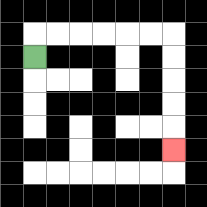{'start': '[1, 2]', 'end': '[7, 6]', 'path_directions': 'U,R,R,R,R,R,R,D,D,D,D,D', 'path_coordinates': '[[1, 2], [1, 1], [2, 1], [3, 1], [4, 1], [5, 1], [6, 1], [7, 1], [7, 2], [7, 3], [7, 4], [7, 5], [7, 6]]'}